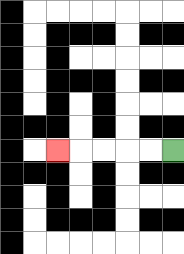{'start': '[7, 6]', 'end': '[2, 6]', 'path_directions': 'L,L,L,L,L', 'path_coordinates': '[[7, 6], [6, 6], [5, 6], [4, 6], [3, 6], [2, 6]]'}